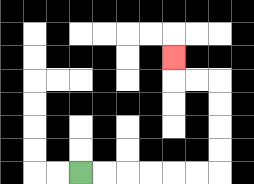{'start': '[3, 7]', 'end': '[7, 2]', 'path_directions': 'R,R,R,R,R,R,U,U,U,U,L,L,U', 'path_coordinates': '[[3, 7], [4, 7], [5, 7], [6, 7], [7, 7], [8, 7], [9, 7], [9, 6], [9, 5], [9, 4], [9, 3], [8, 3], [7, 3], [7, 2]]'}